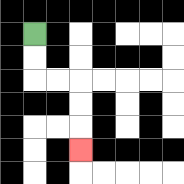{'start': '[1, 1]', 'end': '[3, 6]', 'path_directions': 'D,D,R,R,D,D,D', 'path_coordinates': '[[1, 1], [1, 2], [1, 3], [2, 3], [3, 3], [3, 4], [3, 5], [3, 6]]'}